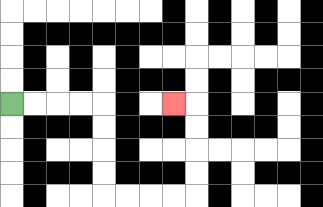{'start': '[0, 4]', 'end': '[7, 4]', 'path_directions': 'R,R,R,R,D,D,D,D,R,R,R,R,U,U,U,U,L', 'path_coordinates': '[[0, 4], [1, 4], [2, 4], [3, 4], [4, 4], [4, 5], [4, 6], [4, 7], [4, 8], [5, 8], [6, 8], [7, 8], [8, 8], [8, 7], [8, 6], [8, 5], [8, 4], [7, 4]]'}